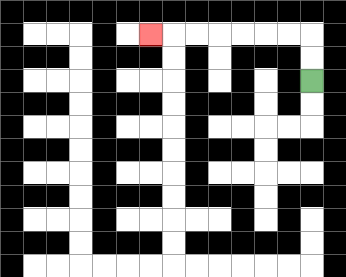{'start': '[13, 3]', 'end': '[6, 1]', 'path_directions': 'U,U,L,L,L,L,L,L,L', 'path_coordinates': '[[13, 3], [13, 2], [13, 1], [12, 1], [11, 1], [10, 1], [9, 1], [8, 1], [7, 1], [6, 1]]'}